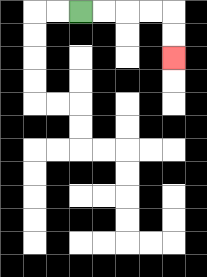{'start': '[3, 0]', 'end': '[7, 2]', 'path_directions': 'R,R,R,R,D,D', 'path_coordinates': '[[3, 0], [4, 0], [5, 0], [6, 0], [7, 0], [7, 1], [7, 2]]'}